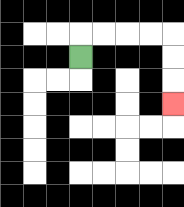{'start': '[3, 2]', 'end': '[7, 4]', 'path_directions': 'U,R,R,R,R,D,D,D', 'path_coordinates': '[[3, 2], [3, 1], [4, 1], [5, 1], [6, 1], [7, 1], [7, 2], [7, 3], [7, 4]]'}